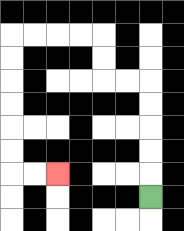{'start': '[6, 8]', 'end': '[2, 7]', 'path_directions': 'U,U,U,U,U,L,L,U,U,L,L,L,L,D,D,D,D,D,D,R,R', 'path_coordinates': '[[6, 8], [6, 7], [6, 6], [6, 5], [6, 4], [6, 3], [5, 3], [4, 3], [4, 2], [4, 1], [3, 1], [2, 1], [1, 1], [0, 1], [0, 2], [0, 3], [0, 4], [0, 5], [0, 6], [0, 7], [1, 7], [2, 7]]'}